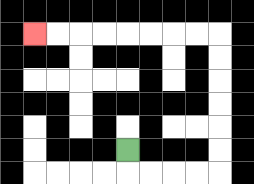{'start': '[5, 6]', 'end': '[1, 1]', 'path_directions': 'D,R,R,R,R,U,U,U,U,U,U,L,L,L,L,L,L,L,L', 'path_coordinates': '[[5, 6], [5, 7], [6, 7], [7, 7], [8, 7], [9, 7], [9, 6], [9, 5], [9, 4], [9, 3], [9, 2], [9, 1], [8, 1], [7, 1], [6, 1], [5, 1], [4, 1], [3, 1], [2, 1], [1, 1]]'}